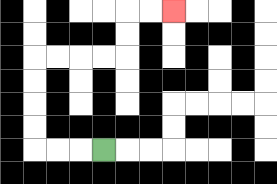{'start': '[4, 6]', 'end': '[7, 0]', 'path_directions': 'L,L,L,U,U,U,U,R,R,R,R,U,U,R,R', 'path_coordinates': '[[4, 6], [3, 6], [2, 6], [1, 6], [1, 5], [1, 4], [1, 3], [1, 2], [2, 2], [3, 2], [4, 2], [5, 2], [5, 1], [5, 0], [6, 0], [7, 0]]'}